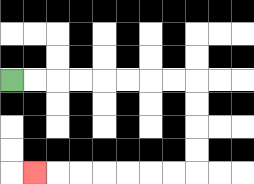{'start': '[0, 3]', 'end': '[1, 7]', 'path_directions': 'R,R,R,R,R,R,R,R,D,D,D,D,L,L,L,L,L,L,L', 'path_coordinates': '[[0, 3], [1, 3], [2, 3], [3, 3], [4, 3], [5, 3], [6, 3], [7, 3], [8, 3], [8, 4], [8, 5], [8, 6], [8, 7], [7, 7], [6, 7], [5, 7], [4, 7], [3, 7], [2, 7], [1, 7]]'}